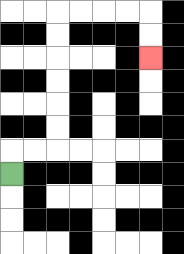{'start': '[0, 7]', 'end': '[6, 2]', 'path_directions': 'U,R,R,U,U,U,U,U,U,R,R,R,R,D,D', 'path_coordinates': '[[0, 7], [0, 6], [1, 6], [2, 6], [2, 5], [2, 4], [2, 3], [2, 2], [2, 1], [2, 0], [3, 0], [4, 0], [5, 0], [6, 0], [6, 1], [6, 2]]'}